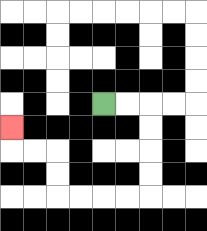{'start': '[4, 4]', 'end': '[0, 5]', 'path_directions': 'R,R,D,D,D,D,L,L,L,L,U,U,L,L,U', 'path_coordinates': '[[4, 4], [5, 4], [6, 4], [6, 5], [6, 6], [6, 7], [6, 8], [5, 8], [4, 8], [3, 8], [2, 8], [2, 7], [2, 6], [1, 6], [0, 6], [0, 5]]'}